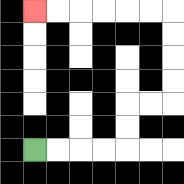{'start': '[1, 6]', 'end': '[1, 0]', 'path_directions': 'R,R,R,R,U,U,R,R,U,U,U,U,L,L,L,L,L,L', 'path_coordinates': '[[1, 6], [2, 6], [3, 6], [4, 6], [5, 6], [5, 5], [5, 4], [6, 4], [7, 4], [7, 3], [7, 2], [7, 1], [7, 0], [6, 0], [5, 0], [4, 0], [3, 0], [2, 0], [1, 0]]'}